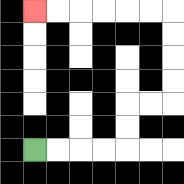{'start': '[1, 6]', 'end': '[1, 0]', 'path_directions': 'R,R,R,R,U,U,R,R,U,U,U,U,L,L,L,L,L,L', 'path_coordinates': '[[1, 6], [2, 6], [3, 6], [4, 6], [5, 6], [5, 5], [5, 4], [6, 4], [7, 4], [7, 3], [7, 2], [7, 1], [7, 0], [6, 0], [5, 0], [4, 0], [3, 0], [2, 0], [1, 0]]'}